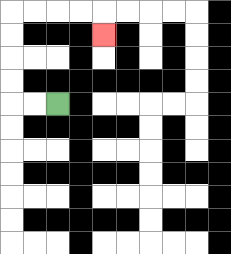{'start': '[2, 4]', 'end': '[4, 1]', 'path_directions': 'L,L,U,U,U,U,R,R,R,R,D', 'path_coordinates': '[[2, 4], [1, 4], [0, 4], [0, 3], [0, 2], [0, 1], [0, 0], [1, 0], [2, 0], [3, 0], [4, 0], [4, 1]]'}